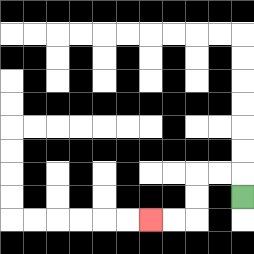{'start': '[10, 8]', 'end': '[6, 9]', 'path_directions': 'U,L,L,D,D,L,L', 'path_coordinates': '[[10, 8], [10, 7], [9, 7], [8, 7], [8, 8], [8, 9], [7, 9], [6, 9]]'}